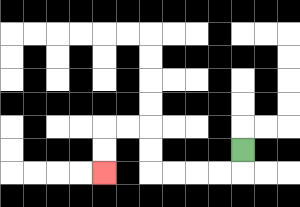{'start': '[10, 6]', 'end': '[4, 7]', 'path_directions': 'D,L,L,L,L,U,U,L,L,D,D', 'path_coordinates': '[[10, 6], [10, 7], [9, 7], [8, 7], [7, 7], [6, 7], [6, 6], [6, 5], [5, 5], [4, 5], [4, 6], [4, 7]]'}